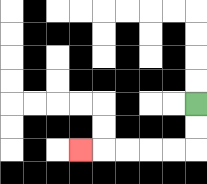{'start': '[8, 4]', 'end': '[3, 6]', 'path_directions': 'D,D,L,L,L,L,L', 'path_coordinates': '[[8, 4], [8, 5], [8, 6], [7, 6], [6, 6], [5, 6], [4, 6], [3, 6]]'}